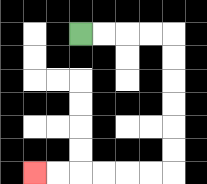{'start': '[3, 1]', 'end': '[1, 7]', 'path_directions': 'R,R,R,R,D,D,D,D,D,D,L,L,L,L,L,L', 'path_coordinates': '[[3, 1], [4, 1], [5, 1], [6, 1], [7, 1], [7, 2], [7, 3], [7, 4], [7, 5], [7, 6], [7, 7], [6, 7], [5, 7], [4, 7], [3, 7], [2, 7], [1, 7]]'}